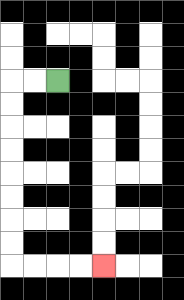{'start': '[2, 3]', 'end': '[4, 11]', 'path_directions': 'L,L,D,D,D,D,D,D,D,D,R,R,R,R', 'path_coordinates': '[[2, 3], [1, 3], [0, 3], [0, 4], [0, 5], [0, 6], [0, 7], [0, 8], [0, 9], [0, 10], [0, 11], [1, 11], [2, 11], [3, 11], [4, 11]]'}